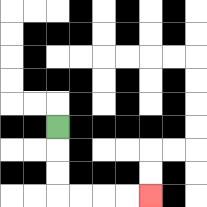{'start': '[2, 5]', 'end': '[6, 8]', 'path_directions': 'D,D,D,R,R,R,R', 'path_coordinates': '[[2, 5], [2, 6], [2, 7], [2, 8], [3, 8], [4, 8], [5, 8], [6, 8]]'}